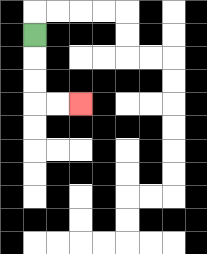{'start': '[1, 1]', 'end': '[3, 4]', 'path_directions': 'D,D,D,R,R', 'path_coordinates': '[[1, 1], [1, 2], [1, 3], [1, 4], [2, 4], [3, 4]]'}